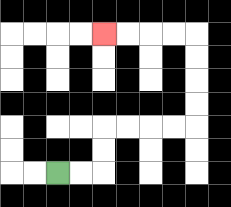{'start': '[2, 7]', 'end': '[4, 1]', 'path_directions': 'R,R,U,U,R,R,R,R,U,U,U,U,L,L,L,L', 'path_coordinates': '[[2, 7], [3, 7], [4, 7], [4, 6], [4, 5], [5, 5], [6, 5], [7, 5], [8, 5], [8, 4], [8, 3], [8, 2], [8, 1], [7, 1], [6, 1], [5, 1], [4, 1]]'}